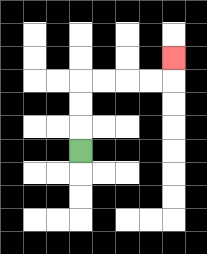{'start': '[3, 6]', 'end': '[7, 2]', 'path_directions': 'U,U,U,R,R,R,R,U', 'path_coordinates': '[[3, 6], [3, 5], [3, 4], [3, 3], [4, 3], [5, 3], [6, 3], [7, 3], [7, 2]]'}